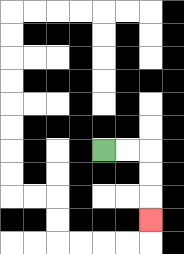{'start': '[4, 6]', 'end': '[6, 9]', 'path_directions': 'R,R,D,D,D', 'path_coordinates': '[[4, 6], [5, 6], [6, 6], [6, 7], [6, 8], [6, 9]]'}